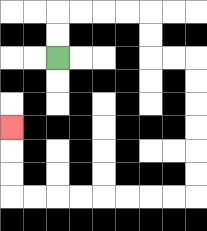{'start': '[2, 2]', 'end': '[0, 5]', 'path_directions': 'U,U,R,R,R,R,D,D,R,R,D,D,D,D,D,D,L,L,L,L,L,L,L,L,U,U,U', 'path_coordinates': '[[2, 2], [2, 1], [2, 0], [3, 0], [4, 0], [5, 0], [6, 0], [6, 1], [6, 2], [7, 2], [8, 2], [8, 3], [8, 4], [8, 5], [8, 6], [8, 7], [8, 8], [7, 8], [6, 8], [5, 8], [4, 8], [3, 8], [2, 8], [1, 8], [0, 8], [0, 7], [0, 6], [0, 5]]'}